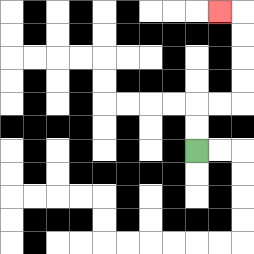{'start': '[8, 6]', 'end': '[9, 0]', 'path_directions': 'U,U,R,R,U,U,U,U,L', 'path_coordinates': '[[8, 6], [8, 5], [8, 4], [9, 4], [10, 4], [10, 3], [10, 2], [10, 1], [10, 0], [9, 0]]'}